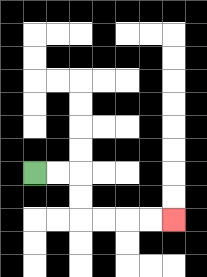{'start': '[1, 7]', 'end': '[7, 9]', 'path_directions': 'R,R,D,D,R,R,R,R', 'path_coordinates': '[[1, 7], [2, 7], [3, 7], [3, 8], [3, 9], [4, 9], [5, 9], [6, 9], [7, 9]]'}